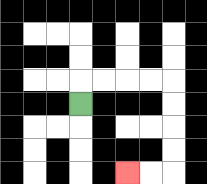{'start': '[3, 4]', 'end': '[5, 7]', 'path_directions': 'U,R,R,R,R,D,D,D,D,L,L', 'path_coordinates': '[[3, 4], [3, 3], [4, 3], [5, 3], [6, 3], [7, 3], [7, 4], [7, 5], [7, 6], [7, 7], [6, 7], [5, 7]]'}